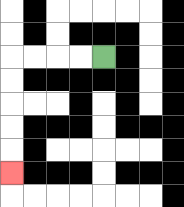{'start': '[4, 2]', 'end': '[0, 7]', 'path_directions': 'L,L,L,L,D,D,D,D,D', 'path_coordinates': '[[4, 2], [3, 2], [2, 2], [1, 2], [0, 2], [0, 3], [0, 4], [0, 5], [0, 6], [0, 7]]'}